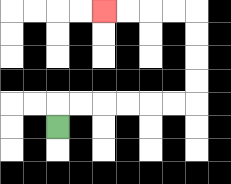{'start': '[2, 5]', 'end': '[4, 0]', 'path_directions': 'U,R,R,R,R,R,R,U,U,U,U,L,L,L,L', 'path_coordinates': '[[2, 5], [2, 4], [3, 4], [4, 4], [5, 4], [6, 4], [7, 4], [8, 4], [8, 3], [8, 2], [8, 1], [8, 0], [7, 0], [6, 0], [5, 0], [4, 0]]'}